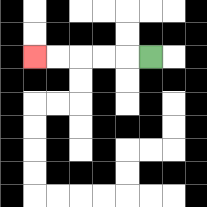{'start': '[6, 2]', 'end': '[1, 2]', 'path_directions': 'L,L,L,L,L', 'path_coordinates': '[[6, 2], [5, 2], [4, 2], [3, 2], [2, 2], [1, 2]]'}